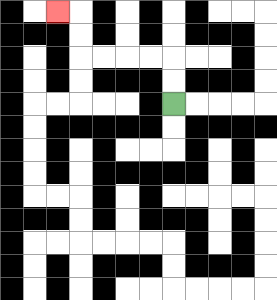{'start': '[7, 4]', 'end': '[2, 0]', 'path_directions': 'U,U,L,L,L,L,U,U,L', 'path_coordinates': '[[7, 4], [7, 3], [7, 2], [6, 2], [5, 2], [4, 2], [3, 2], [3, 1], [3, 0], [2, 0]]'}